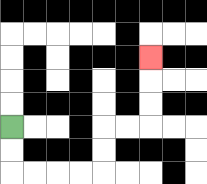{'start': '[0, 5]', 'end': '[6, 2]', 'path_directions': 'D,D,R,R,R,R,U,U,R,R,U,U,U', 'path_coordinates': '[[0, 5], [0, 6], [0, 7], [1, 7], [2, 7], [3, 7], [4, 7], [4, 6], [4, 5], [5, 5], [6, 5], [6, 4], [6, 3], [6, 2]]'}